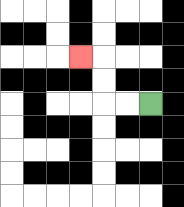{'start': '[6, 4]', 'end': '[3, 2]', 'path_directions': 'L,L,U,U,L', 'path_coordinates': '[[6, 4], [5, 4], [4, 4], [4, 3], [4, 2], [3, 2]]'}